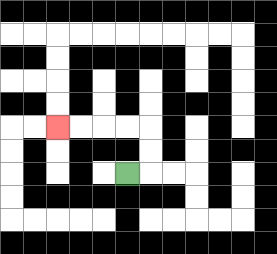{'start': '[5, 7]', 'end': '[2, 5]', 'path_directions': 'R,U,U,L,L,L,L', 'path_coordinates': '[[5, 7], [6, 7], [6, 6], [6, 5], [5, 5], [4, 5], [3, 5], [2, 5]]'}